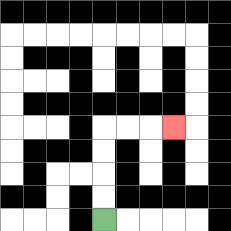{'start': '[4, 9]', 'end': '[7, 5]', 'path_directions': 'U,U,U,U,R,R,R', 'path_coordinates': '[[4, 9], [4, 8], [4, 7], [4, 6], [4, 5], [5, 5], [6, 5], [7, 5]]'}